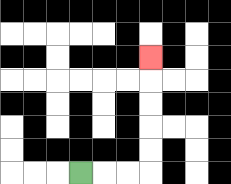{'start': '[3, 7]', 'end': '[6, 2]', 'path_directions': 'R,R,R,U,U,U,U,U', 'path_coordinates': '[[3, 7], [4, 7], [5, 7], [6, 7], [6, 6], [6, 5], [6, 4], [6, 3], [6, 2]]'}